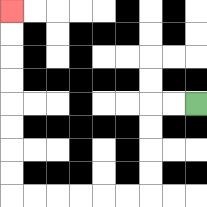{'start': '[8, 4]', 'end': '[0, 0]', 'path_directions': 'L,L,D,D,D,D,L,L,L,L,L,L,U,U,U,U,U,U,U,U', 'path_coordinates': '[[8, 4], [7, 4], [6, 4], [6, 5], [6, 6], [6, 7], [6, 8], [5, 8], [4, 8], [3, 8], [2, 8], [1, 8], [0, 8], [0, 7], [0, 6], [0, 5], [0, 4], [0, 3], [0, 2], [0, 1], [0, 0]]'}